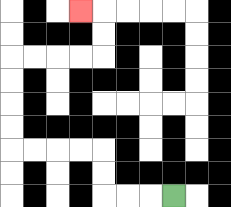{'start': '[7, 8]', 'end': '[3, 0]', 'path_directions': 'L,L,L,U,U,L,L,L,L,U,U,U,U,R,R,R,R,U,U,L', 'path_coordinates': '[[7, 8], [6, 8], [5, 8], [4, 8], [4, 7], [4, 6], [3, 6], [2, 6], [1, 6], [0, 6], [0, 5], [0, 4], [0, 3], [0, 2], [1, 2], [2, 2], [3, 2], [4, 2], [4, 1], [4, 0], [3, 0]]'}